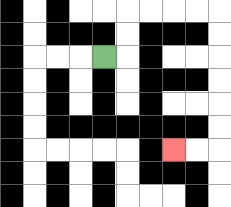{'start': '[4, 2]', 'end': '[7, 6]', 'path_directions': 'R,U,U,R,R,R,R,D,D,D,D,D,D,L,L', 'path_coordinates': '[[4, 2], [5, 2], [5, 1], [5, 0], [6, 0], [7, 0], [8, 0], [9, 0], [9, 1], [9, 2], [9, 3], [9, 4], [9, 5], [9, 6], [8, 6], [7, 6]]'}